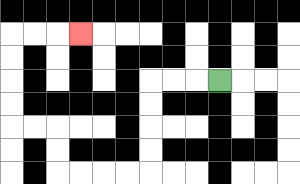{'start': '[9, 3]', 'end': '[3, 1]', 'path_directions': 'L,L,L,D,D,D,D,L,L,L,L,U,U,L,L,U,U,U,U,R,R,R', 'path_coordinates': '[[9, 3], [8, 3], [7, 3], [6, 3], [6, 4], [6, 5], [6, 6], [6, 7], [5, 7], [4, 7], [3, 7], [2, 7], [2, 6], [2, 5], [1, 5], [0, 5], [0, 4], [0, 3], [0, 2], [0, 1], [1, 1], [2, 1], [3, 1]]'}